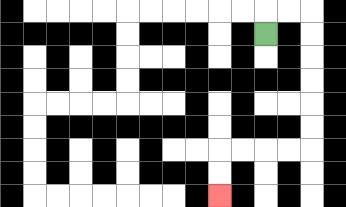{'start': '[11, 1]', 'end': '[9, 8]', 'path_directions': 'U,R,R,D,D,D,D,D,D,L,L,L,L,D,D', 'path_coordinates': '[[11, 1], [11, 0], [12, 0], [13, 0], [13, 1], [13, 2], [13, 3], [13, 4], [13, 5], [13, 6], [12, 6], [11, 6], [10, 6], [9, 6], [9, 7], [9, 8]]'}